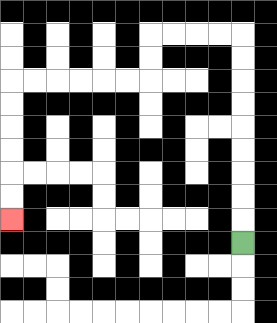{'start': '[10, 10]', 'end': '[0, 9]', 'path_directions': 'U,U,U,U,U,U,U,U,U,L,L,L,L,D,D,L,L,L,L,L,L,D,D,D,D,D,D', 'path_coordinates': '[[10, 10], [10, 9], [10, 8], [10, 7], [10, 6], [10, 5], [10, 4], [10, 3], [10, 2], [10, 1], [9, 1], [8, 1], [7, 1], [6, 1], [6, 2], [6, 3], [5, 3], [4, 3], [3, 3], [2, 3], [1, 3], [0, 3], [0, 4], [0, 5], [0, 6], [0, 7], [0, 8], [0, 9]]'}